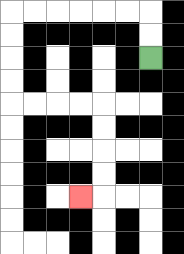{'start': '[6, 2]', 'end': '[3, 8]', 'path_directions': 'U,U,L,L,L,L,L,L,D,D,D,D,R,R,R,R,D,D,D,D,L', 'path_coordinates': '[[6, 2], [6, 1], [6, 0], [5, 0], [4, 0], [3, 0], [2, 0], [1, 0], [0, 0], [0, 1], [0, 2], [0, 3], [0, 4], [1, 4], [2, 4], [3, 4], [4, 4], [4, 5], [4, 6], [4, 7], [4, 8], [3, 8]]'}